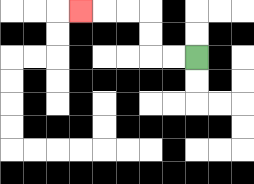{'start': '[8, 2]', 'end': '[3, 0]', 'path_directions': 'L,L,U,U,L,L,L', 'path_coordinates': '[[8, 2], [7, 2], [6, 2], [6, 1], [6, 0], [5, 0], [4, 0], [3, 0]]'}